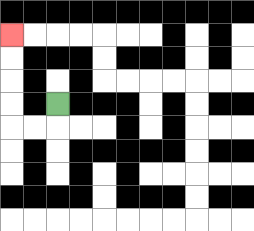{'start': '[2, 4]', 'end': '[0, 1]', 'path_directions': 'D,L,L,U,U,U,U', 'path_coordinates': '[[2, 4], [2, 5], [1, 5], [0, 5], [0, 4], [0, 3], [0, 2], [0, 1]]'}